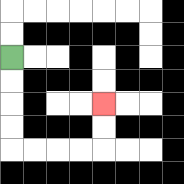{'start': '[0, 2]', 'end': '[4, 4]', 'path_directions': 'D,D,D,D,R,R,R,R,U,U', 'path_coordinates': '[[0, 2], [0, 3], [0, 4], [0, 5], [0, 6], [1, 6], [2, 6], [3, 6], [4, 6], [4, 5], [4, 4]]'}